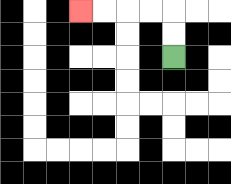{'start': '[7, 2]', 'end': '[3, 0]', 'path_directions': 'U,U,L,L,L,L', 'path_coordinates': '[[7, 2], [7, 1], [7, 0], [6, 0], [5, 0], [4, 0], [3, 0]]'}